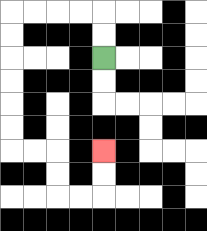{'start': '[4, 2]', 'end': '[4, 6]', 'path_directions': 'U,U,L,L,L,L,D,D,D,D,D,D,R,R,D,D,R,R,U,U', 'path_coordinates': '[[4, 2], [4, 1], [4, 0], [3, 0], [2, 0], [1, 0], [0, 0], [0, 1], [0, 2], [0, 3], [0, 4], [0, 5], [0, 6], [1, 6], [2, 6], [2, 7], [2, 8], [3, 8], [4, 8], [4, 7], [4, 6]]'}